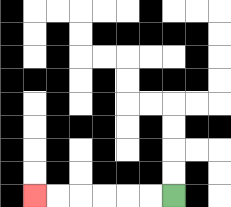{'start': '[7, 8]', 'end': '[1, 8]', 'path_directions': 'L,L,L,L,L,L', 'path_coordinates': '[[7, 8], [6, 8], [5, 8], [4, 8], [3, 8], [2, 8], [1, 8]]'}